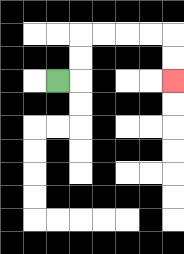{'start': '[2, 3]', 'end': '[7, 3]', 'path_directions': 'R,U,U,R,R,R,R,D,D', 'path_coordinates': '[[2, 3], [3, 3], [3, 2], [3, 1], [4, 1], [5, 1], [6, 1], [7, 1], [7, 2], [7, 3]]'}